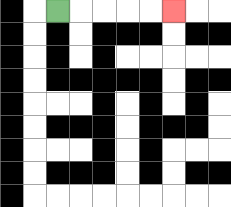{'start': '[2, 0]', 'end': '[7, 0]', 'path_directions': 'R,R,R,R,R', 'path_coordinates': '[[2, 0], [3, 0], [4, 0], [5, 0], [6, 0], [7, 0]]'}